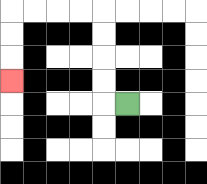{'start': '[5, 4]', 'end': '[0, 3]', 'path_directions': 'L,U,U,U,U,L,L,L,L,D,D,D', 'path_coordinates': '[[5, 4], [4, 4], [4, 3], [4, 2], [4, 1], [4, 0], [3, 0], [2, 0], [1, 0], [0, 0], [0, 1], [0, 2], [0, 3]]'}